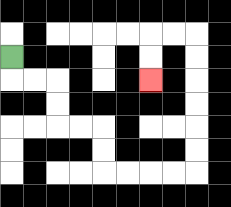{'start': '[0, 2]', 'end': '[6, 3]', 'path_directions': 'D,R,R,D,D,R,R,D,D,R,R,R,R,U,U,U,U,U,U,L,L,D,D', 'path_coordinates': '[[0, 2], [0, 3], [1, 3], [2, 3], [2, 4], [2, 5], [3, 5], [4, 5], [4, 6], [4, 7], [5, 7], [6, 7], [7, 7], [8, 7], [8, 6], [8, 5], [8, 4], [8, 3], [8, 2], [8, 1], [7, 1], [6, 1], [6, 2], [6, 3]]'}